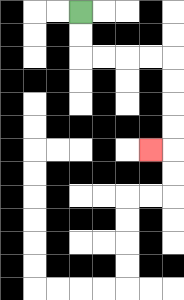{'start': '[3, 0]', 'end': '[6, 6]', 'path_directions': 'D,D,R,R,R,R,D,D,D,D,L', 'path_coordinates': '[[3, 0], [3, 1], [3, 2], [4, 2], [5, 2], [6, 2], [7, 2], [7, 3], [7, 4], [7, 5], [7, 6], [6, 6]]'}